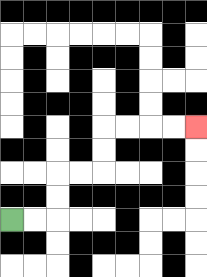{'start': '[0, 9]', 'end': '[8, 5]', 'path_directions': 'R,R,U,U,R,R,U,U,R,R,R,R', 'path_coordinates': '[[0, 9], [1, 9], [2, 9], [2, 8], [2, 7], [3, 7], [4, 7], [4, 6], [4, 5], [5, 5], [6, 5], [7, 5], [8, 5]]'}